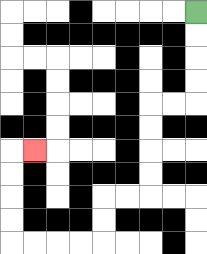{'start': '[8, 0]', 'end': '[1, 6]', 'path_directions': 'D,D,D,D,L,L,D,D,D,D,L,L,D,D,L,L,L,L,U,U,U,U,R', 'path_coordinates': '[[8, 0], [8, 1], [8, 2], [8, 3], [8, 4], [7, 4], [6, 4], [6, 5], [6, 6], [6, 7], [6, 8], [5, 8], [4, 8], [4, 9], [4, 10], [3, 10], [2, 10], [1, 10], [0, 10], [0, 9], [0, 8], [0, 7], [0, 6], [1, 6]]'}